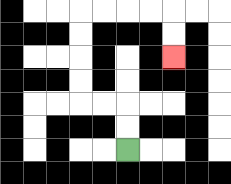{'start': '[5, 6]', 'end': '[7, 2]', 'path_directions': 'U,U,L,L,U,U,U,U,R,R,R,R,D,D', 'path_coordinates': '[[5, 6], [5, 5], [5, 4], [4, 4], [3, 4], [3, 3], [3, 2], [3, 1], [3, 0], [4, 0], [5, 0], [6, 0], [7, 0], [7, 1], [7, 2]]'}